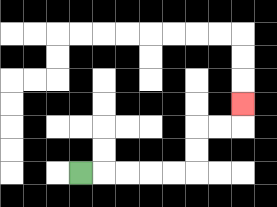{'start': '[3, 7]', 'end': '[10, 4]', 'path_directions': 'R,R,R,R,R,U,U,R,R,U', 'path_coordinates': '[[3, 7], [4, 7], [5, 7], [6, 7], [7, 7], [8, 7], [8, 6], [8, 5], [9, 5], [10, 5], [10, 4]]'}